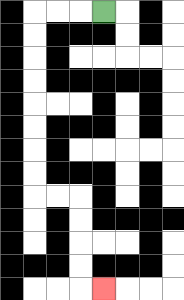{'start': '[4, 0]', 'end': '[4, 12]', 'path_directions': 'L,L,L,D,D,D,D,D,D,D,D,R,R,D,D,D,D,R', 'path_coordinates': '[[4, 0], [3, 0], [2, 0], [1, 0], [1, 1], [1, 2], [1, 3], [1, 4], [1, 5], [1, 6], [1, 7], [1, 8], [2, 8], [3, 8], [3, 9], [3, 10], [3, 11], [3, 12], [4, 12]]'}